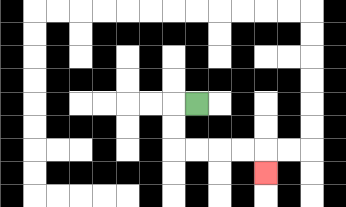{'start': '[8, 4]', 'end': '[11, 7]', 'path_directions': 'L,D,D,R,R,R,R,D', 'path_coordinates': '[[8, 4], [7, 4], [7, 5], [7, 6], [8, 6], [9, 6], [10, 6], [11, 6], [11, 7]]'}